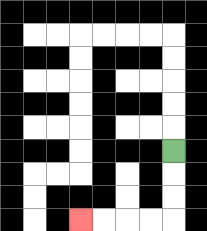{'start': '[7, 6]', 'end': '[3, 9]', 'path_directions': 'D,D,D,L,L,L,L', 'path_coordinates': '[[7, 6], [7, 7], [7, 8], [7, 9], [6, 9], [5, 9], [4, 9], [3, 9]]'}